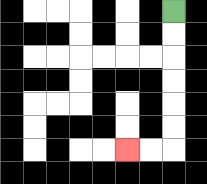{'start': '[7, 0]', 'end': '[5, 6]', 'path_directions': 'D,D,D,D,D,D,L,L', 'path_coordinates': '[[7, 0], [7, 1], [7, 2], [7, 3], [7, 4], [7, 5], [7, 6], [6, 6], [5, 6]]'}